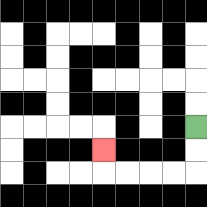{'start': '[8, 5]', 'end': '[4, 6]', 'path_directions': 'D,D,L,L,L,L,U', 'path_coordinates': '[[8, 5], [8, 6], [8, 7], [7, 7], [6, 7], [5, 7], [4, 7], [4, 6]]'}